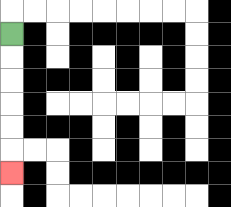{'start': '[0, 1]', 'end': '[0, 7]', 'path_directions': 'D,D,D,D,D,D', 'path_coordinates': '[[0, 1], [0, 2], [0, 3], [0, 4], [0, 5], [0, 6], [0, 7]]'}